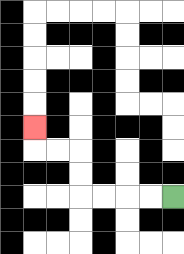{'start': '[7, 8]', 'end': '[1, 5]', 'path_directions': 'L,L,L,L,U,U,L,L,U', 'path_coordinates': '[[7, 8], [6, 8], [5, 8], [4, 8], [3, 8], [3, 7], [3, 6], [2, 6], [1, 6], [1, 5]]'}